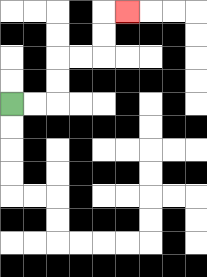{'start': '[0, 4]', 'end': '[5, 0]', 'path_directions': 'R,R,U,U,R,R,U,U,R', 'path_coordinates': '[[0, 4], [1, 4], [2, 4], [2, 3], [2, 2], [3, 2], [4, 2], [4, 1], [4, 0], [5, 0]]'}